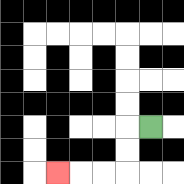{'start': '[6, 5]', 'end': '[2, 7]', 'path_directions': 'L,D,D,L,L,L', 'path_coordinates': '[[6, 5], [5, 5], [5, 6], [5, 7], [4, 7], [3, 7], [2, 7]]'}